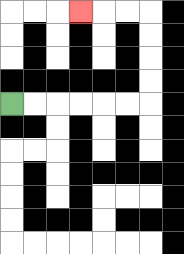{'start': '[0, 4]', 'end': '[3, 0]', 'path_directions': 'R,R,R,R,R,R,U,U,U,U,L,L,L', 'path_coordinates': '[[0, 4], [1, 4], [2, 4], [3, 4], [4, 4], [5, 4], [6, 4], [6, 3], [6, 2], [6, 1], [6, 0], [5, 0], [4, 0], [3, 0]]'}